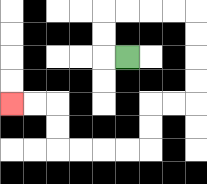{'start': '[5, 2]', 'end': '[0, 4]', 'path_directions': 'L,U,U,R,R,R,R,D,D,D,D,L,L,D,D,L,L,L,L,U,U,L,L', 'path_coordinates': '[[5, 2], [4, 2], [4, 1], [4, 0], [5, 0], [6, 0], [7, 0], [8, 0], [8, 1], [8, 2], [8, 3], [8, 4], [7, 4], [6, 4], [6, 5], [6, 6], [5, 6], [4, 6], [3, 6], [2, 6], [2, 5], [2, 4], [1, 4], [0, 4]]'}